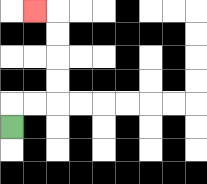{'start': '[0, 5]', 'end': '[1, 0]', 'path_directions': 'U,R,R,U,U,U,U,L', 'path_coordinates': '[[0, 5], [0, 4], [1, 4], [2, 4], [2, 3], [2, 2], [2, 1], [2, 0], [1, 0]]'}